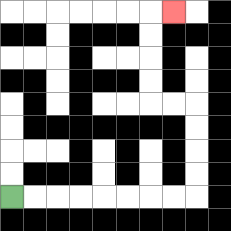{'start': '[0, 8]', 'end': '[7, 0]', 'path_directions': 'R,R,R,R,R,R,R,R,U,U,U,U,L,L,U,U,U,U,R', 'path_coordinates': '[[0, 8], [1, 8], [2, 8], [3, 8], [4, 8], [5, 8], [6, 8], [7, 8], [8, 8], [8, 7], [8, 6], [8, 5], [8, 4], [7, 4], [6, 4], [6, 3], [6, 2], [6, 1], [6, 0], [7, 0]]'}